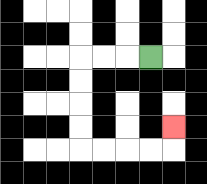{'start': '[6, 2]', 'end': '[7, 5]', 'path_directions': 'L,L,L,D,D,D,D,R,R,R,R,U', 'path_coordinates': '[[6, 2], [5, 2], [4, 2], [3, 2], [3, 3], [3, 4], [3, 5], [3, 6], [4, 6], [5, 6], [6, 6], [7, 6], [7, 5]]'}